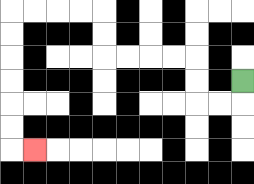{'start': '[10, 3]', 'end': '[1, 6]', 'path_directions': 'D,L,L,U,U,L,L,L,L,U,U,L,L,L,L,D,D,D,D,D,D,R', 'path_coordinates': '[[10, 3], [10, 4], [9, 4], [8, 4], [8, 3], [8, 2], [7, 2], [6, 2], [5, 2], [4, 2], [4, 1], [4, 0], [3, 0], [2, 0], [1, 0], [0, 0], [0, 1], [0, 2], [0, 3], [0, 4], [0, 5], [0, 6], [1, 6]]'}